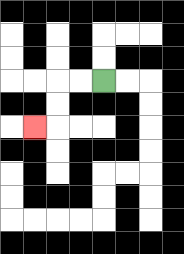{'start': '[4, 3]', 'end': '[1, 5]', 'path_directions': 'L,L,D,D,L', 'path_coordinates': '[[4, 3], [3, 3], [2, 3], [2, 4], [2, 5], [1, 5]]'}